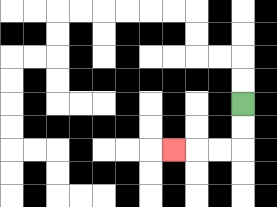{'start': '[10, 4]', 'end': '[7, 6]', 'path_directions': 'D,D,L,L,L', 'path_coordinates': '[[10, 4], [10, 5], [10, 6], [9, 6], [8, 6], [7, 6]]'}